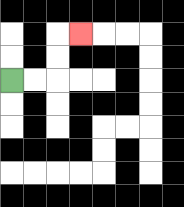{'start': '[0, 3]', 'end': '[3, 1]', 'path_directions': 'R,R,U,U,R', 'path_coordinates': '[[0, 3], [1, 3], [2, 3], [2, 2], [2, 1], [3, 1]]'}